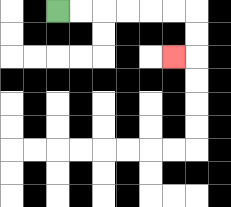{'start': '[2, 0]', 'end': '[7, 2]', 'path_directions': 'R,R,R,R,R,R,D,D,L', 'path_coordinates': '[[2, 0], [3, 0], [4, 0], [5, 0], [6, 0], [7, 0], [8, 0], [8, 1], [8, 2], [7, 2]]'}